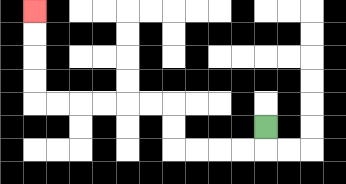{'start': '[11, 5]', 'end': '[1, 0]', 'path_directions': 'D,L,L,L,L,U,U,L,L,L,L,L,L,U,U,U,U', 'path_coordinates': '[[11, 5], [11, 6], [10, 6], [9, 6], [8, 6], [7, 6], [7, 5], [7, 4], [6, 4], [5, 4], [4, 4], [3, 4], [2, 4], [1, 4], [1, 3], [1, 2], [1, 1], [1, 0]]'}